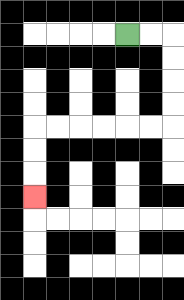{'start': '[5, 1]', 'end': '[1, 8]', 'path_directions': 'R,R,D,D,D,D,L,L,L,L,L,L,D,D,D', 'path_coordinates': '[[5, 1], [6, 1], [7, 1], [7, 2], [7, 3], [7, 4], [7, 5], [6, 5], [5, 5], [4, 5], [3, 5], [2, 5], [1, 5], [1, 6], [1, 7], [1, 8]]'}